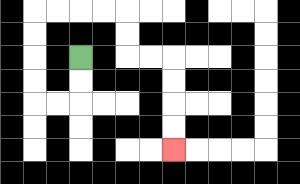{'start': '[3, 2]', 'end': '[7, 6]', 'path_directions': 'D,D,L,L,U,U,U,U,R,R,R,R,D,D,R,R,D,D,D,D', 'path_coordinates': '[[3, 2], [3, 3], [3, 4], [2, 4], [1, 4], [1, 3], [1, 2], [1, 1], [1, 0], [2, 0], [3, 0], [4, 0], [5, 0], [5, 1], [5, 2], [6, 2], [7, 2], [7, 3], [7, 4], [7, 5], [7, 6]]'}